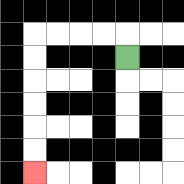{'start': '[5, 2]', 'end': '[1, 7]', 'path_directions': 'U,L,L,L,L,D,D,D,D,D,D', 'path_coordinates': '[[5, 2], [5, 1], [4, 1], [3, 1], [2, 1], [1, 1], [1, 2], [1, 3], [1, 4], [1, 5], [1, 6], [1, 7]]'}